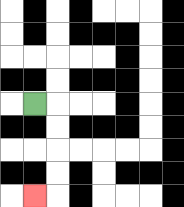{'start': '[1, 4]', 'end': '[1, 8]', 'path_directions': 'R,D,D,D,D,L', 'path_coordinates': '[[1, 4], [2, 4], [2, 5], [2, 6], [2, 7], [2, 8], [1, 8]]'}